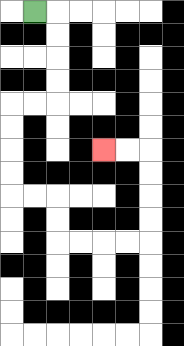{'start': '[1, 0]', 'end': '[4, 6]', 'path_directions': 'R,D,D,D,D,L,L,D,D,D,D,R,R,D,D,R,R,R,R,U,U,U,U,L,L', 'path_coordinates': '[[1, 0], [2, 0], [2, 1], [2, 2], [2, 3], [2, 4], [1, 4], [0, 4], [0, 5], [0, 6], [0, 7], [0, 8], [1, 8], [2, 8], [2, 9], [2, 10], [3, 10], [4, 10], [5, 10], [6, 10], [6, 9], [6, 8], [6, 7], [6, 6], [5, 6], [4, 6]]'}